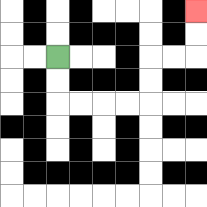{'start': '[2, 2]', 'end': '[8, 0]', 'path_directions': 'D,D,R,R,R,R,U,U,R,R,U,U', 'path_coordinates': '[[2, 2], [2, 3], [2, 4], [3, 4], [4, 4], [5, 4], [6, 4], [6, 3], [6, 2], [7, 2], [8, 2], [8, 1], [8, 0]]'}